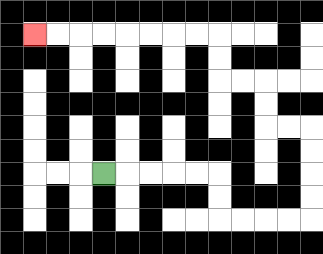{'start': '[4, 7]', 'end': '[1, 1]', 'path_directions': 'R,R,R,R,R,D,D,R,R,R,R,U,U,U,U,L,L,U,U,L,L,U,U,L,L,L,L,L,L,L,L', 'path_coordinates': '[[4, 7], [5, 7], [6, 7], [7, 7], [8, 7], [9, 7], [9, 8], [9, 9], [10, 9], [11, 9], [12, 9], [13, 9], [13, 8], [13, 7], [13, 6], [13, 5], [12, 5], [11, 5], [11, 4], [11, 3], [10, 3], [9, 3], [9, 2], [9, 1], [8, 1], [7, 1], [6, 1], [5, 1], [4, 1], [3, 1], [2, 1], [1, 1]]'}